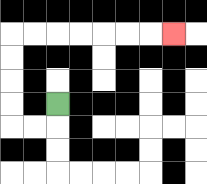{'start': '[2, 4]', 'end': '[7, 1]', 'path_directions': 'D,L,L,U,U,U,U,R,R,R,R,R,R,R', 'path_coordinates': '[[2, 4], [2, 5], [1, 5], [0, 5], [0, 4], [0, 3], [0, 2], [0, 1], [1, 1], [2, 1], [3, 1], [4, 1], [5, 1], [6, 1], [7, 1]]'}